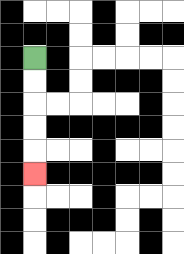{'start': '[1, 2]', 'end': '[1, 7]', 'path_directions': 'D,D,D,D,D', 'path_coordinates': '[[1, 2], [1, 3], [1, 4], [1, 5], [1, 6], [1, 7]]'}